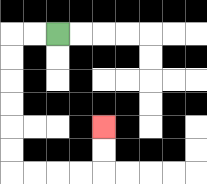{'start': '[2, 1]', 'end': '[4, 5]', 'path_directions': 'L,L,D,D,D,D,D,D,R,R,R,R,U,U', 'path_coordinates': '[[2, 1], [1, 1], [0, 1], [0, 2], [0, 3], [0, 4], [0, 5], [0, 6], [0, 7], [1, 7], [2, 7], [3, 7], [4, 7], [4, 6], [4, 5]]'}